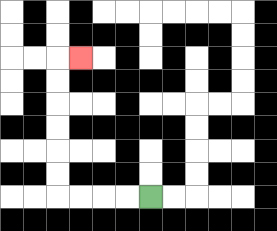{'start': '[6, 8]', 'end': '[3, 2]', 'path_directions': 'L,L,L,L,U,U,U,U,U,U,R', 'path_coordinates': '[[6, 8], [5, 8], [4, 8], [3, 8], [2, 8], [2, 7], [2, 6], [2, 5], [2, 4], [2, 3], [2, 2], [3, 2]]'}